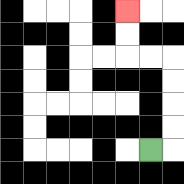{'start': '[6, 6]', 'end': '[5, 0]', 'path_directions': 'R,U,U,U,U,L,L,U,U', 'path_coordinates': '[[6, 6], [7, 6], [7, 5], [7, 4], [7, 3], [7, 2], [6, 2], [5, 2], [5, 1], [5, 0]]'}